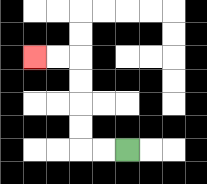{'start': '[5, 6]', 'end': '[1, 2]', 'path_directions': 'L,L,U,U,U,U,L,L', 'path_coordinates': '[[5, 6], [4, 6], [3, 6], [3, 5], [3, 4], [3, 3], [3, 2], [2, 2], [1, 2]]'}